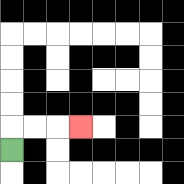{'start': '[0, 6]', 'end': '[3, 5]', 'path_directions': 'U,R,R,R', 'path_coordinates': '[[0, 6], [0, 5], [1, 5], [2, 5], [3, 5]]'}